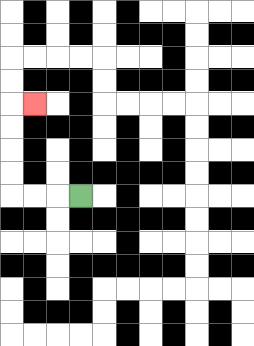{'start': '[3, 8]', 'end': '[1, 4]', 'path_directions': 'L,L,L,U,U,U,U,R', 'path_coordinates': '[[3, 8], [2, 8], [1, 8], [0, 8], [0, 7], [0, 6], [0, 5], [0, 4], [1, 4]]'}